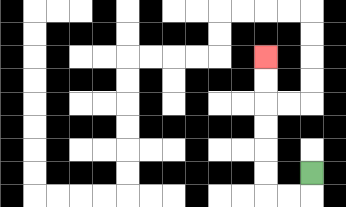{'start': '[13, 7]', 'end': '[11, 2]', 'path_directions': 'D,L,L,U,U,U,U,U,U', 'path_coordinates': '[[13, 7], [13, 8], [12, 8], [11, 8], [11, 7], [11, 6], [11, 5], [11, 4], [11, 3], [11, 2]]'}